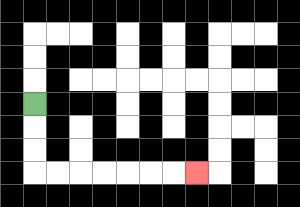{'start': '[1, 4]', 'end': '[8, 7]', 'path_directions': 'D,D,D,R,R,R,R,R,R,R', 'path_coordinates': '[[1, 4], [1, 5], [1, 6], [1, 7], [2, 7], [3, 7], [4, 7], [5, 7], [6, 7], [7, 7], [8, 7]]'}